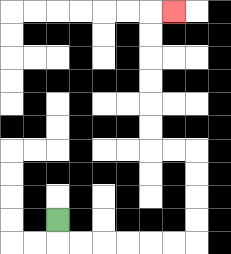{'start': '[2, 9]', 'end': '[7, 0]', 'path_directions': 'D,R,R,R,R,R,R,U,U,U,U,L,L,U,U,U,U,U,U,R', 'path_coordinates': '[[2, 9], [2, 10], [3, 10], [4, 10], [5, 10], [6, 10], [7, 10], [8, 10], [8, 9], [8, 8], [8, 7], [8, 6], [7, 6], [6, 6], [6, 5], [6, 4], [6, 3], [6, 2], [6, 1], [6, 0], [7, 0]]'}